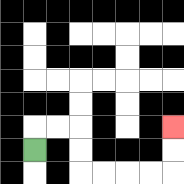{'start': '[1, 6]', 'end': '[7, 5]', 'path_directions': 'U,R,R,D,D,R,R,R,R,U,U', 'path_coordinates': '[[1, 6], [1, 5], [2, 5], [3, 5], [3, 6], [3, 7], [4, 7], [5, 7], [6, 7], [7, 7], [7, 6], [7, 5]]'}